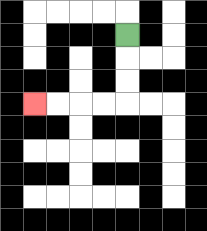{'start': '[5, 1]', 'end': '[1, 4]', 'path_directions': 'D,D,D,L,L,L,L', 'path_coordinates': '[[5, 1], [5, 2], [5, 3], [5, 4], [4, 4], [3, 4], [2, 4], [1, 4]]'}